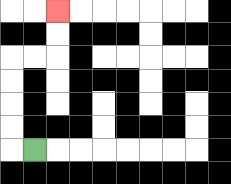{'start': '[1, 6]', 'end': '[2, 0]', 'path_directions': 'L,U,U,U,U,R,R,U,U', 'path_coordinates': '[[1, 6], [0, 6], [0, 5], [0, 4], [0, 3], [0, 2], [1, 2], [2, 2], [2, 1], [2, 0]]'}